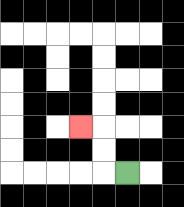{'start': '[5, 7]', 'end': '[3, 5]', 'path_directions': 'L,U,U,L', 'path_coordinates': '[[5, 7], [4, 7], [4, 6], [4, 5], [3, 5]]'}